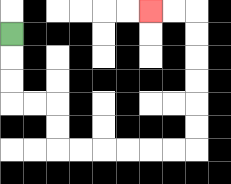{'start': '[0, 1]', 'end': '[6, 0]', 'path_directions': 'D,D,D,R,R,D,D,R,R,R,R,R,R,U,U,U,U,U,U,L,L', 'path_coordinates': '[[0, 1], [0, 2], [0, 3], [0, 4], [1, 4], [2, 4], [2, 5], [2, 6], [3, 6], [4, 6], [5, 6], [6, 6], [7, 6], [8, 6], [8, 5], [8, 4], [8, 3], [8, 2], [8, 1], [8, 0], [7, 0], [6, 0]]'}